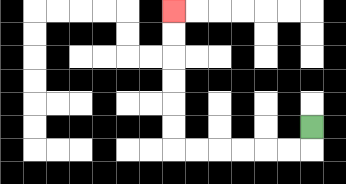{'start': '[13, 5]', 'end': '[7, 0]', 'path_directions': 'D,L,L,L,L,L,L,U,U,U,U,U,U', 'path_coordinates': '[[13, 5], [13, 6], [12, 6], [11, 6], [10, 6], [9, 6], [8, 6], [7, 6], [7, 5], [7, 4], [7, 3], [7, 2], [7, 1], [7, 0]]'}